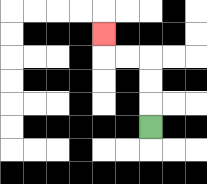{'start': '[6, 5]', 'end': '[4, 1]', 'path_directions': 'U,U,U,L,L,U', 'path_coordinates': '[[6, 5], [6, 4], [6, 3], [6, 2], [5, 2], [4, 2], [4, 1]]'}